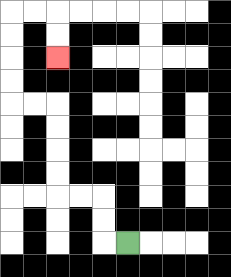{'start': '[5, 10]', 'end': '[2, 2]', 'path_directions': 'L,U,U,L,L,U,U,U,U,L,L,U,U,U,U,R,R,D,D', 'path_coordinates': '[[5, 10], [4, 10], [4, 9], [4, 8], [3, 8], [2, 8], [2, 7], [2, 6], [2, 5], [2, 4], [1, 4], [0, 4], [0, 3], [0, 2], [0, 1], [0, 0], [1, 0], [2, 0], [2, 1], [2, 2]]'}